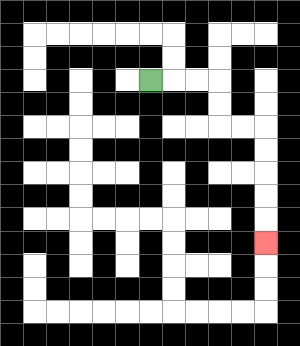{'start': '[6, 3]', 'end': '[11, 10]', 'path_directions': 'R,R,R,D,D,R,R,D,D,D,D,D', 'path_coordinates': '[[6, 3], [7, 3], [8, 3], [9, 3], [9, 4], [9, 5], [10, 5], [11, 5], [11, 6], [11, 7], [11, 8], [11, 9], [11, 10]]'}